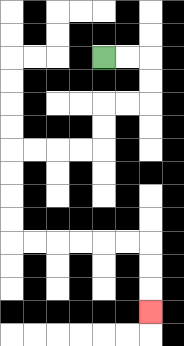{'start': '[4, 2]', 'end': '[6, 13]', 'path_directions': 'R,R,D,D,L,L,D,D,L,L,L,L,D,D,D,D,R,R,R,R,R,R,D,D,D', 'path_coordinates': '[[4, 2], [5, 2], [6, 2], [6, 3], [6, 4], [5, 4], [4, 4], [4, 5], [4, 6], [3, 6], [2, 6], [1, 6], [0, 6], [0, 7], [0, 8], [0, 9], [0, 10], [1, 10], [2, 10], [3, 10], [4, 10], [5, 10], [6, 10], [6, 11], [6, 12], [6, 13]]'}